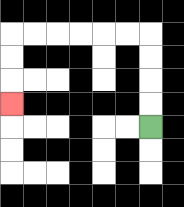{'start': '[6, 5]', 'end': '[0, 4]', 'path_directions': 'U,U,U,U,L,L,L,L,L,L,D,D,D', 'path_coordinates': '[[6, 5], [6, 4], [6, 3], [6, 2], [6, 1], [5, 1], [4, 1], [3, 1], [2, 1], [1, 1], [0, 1], [0, 2], [0, 3], [0, 4]]'}